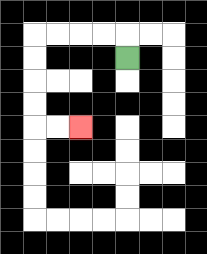{'start': '[5, 2]', 'end': '[3, 5]', 'path_directions': 'U,L,L,L,L,D,D,D,D,R,R', 'path_coordinates': '[[5, 2], [5, 1], [4, 1], [3, 1], [2, 1], [1, 1], [1, 2], [1, 3], [1, 4], [1, 5], [2, 5], [3, 5]]'}